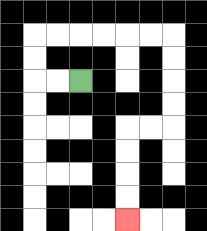{'start': '[3, 3]', 'end': '[5, 9]', 'path_directions': 'L,L,U,U,R,R,R,R,R,R,D,D,D,D,L,L,D,D,D,D', 'path_coordinates': '[[3, 3], [2, 3], [1, 3], [1, 2], [1, 1], [2, 1], [3, 1], [4, 1], [5, 1], [6, 1], [7, 1], [7, 2], [7, 3], [7, 4], [7, 5], [6, 5], [5, 5], [5, 6], [5, 7], [5, 8], [5, 9]]'}